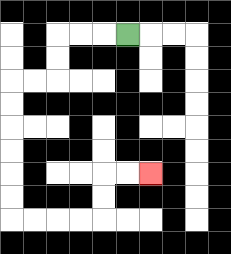{'start': '[5, 1]', 'end': '[6, 7]', 'path_directions': 'L,L,L,D,D,L,L,D,D,D,D,D,D,R,R,R,R,U,U,R,R', 'path_coordinates': '[[5, 1], [4, 1], [3, 1], [2, 1], [2, 2], [2, 3], [1, 3], [0, 3], [0, 4], [0, 5], [0, 6], [0, 7], [0, 8], [0, 9], [1, 9], [2, 9], [3, 9], [4, 9], [4, 8], [4, 7], [5, 7], [6, 7]]'}